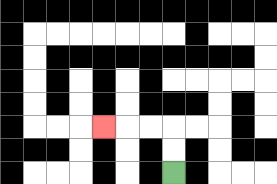{'start': '[7, 7]', 'end': '[4, 5]', 'path_directions': 'U,U,L,L,L', 'path_coordinates': '[[7, 7], [7, 6], [7, 5], [6, 5], [5, 5], [4, 5]]'}